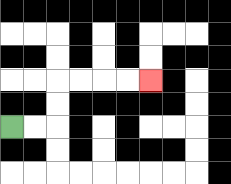{'start': '[0, 5]', 'end': '[6, 3]', 'path_directions': 'R,R,U,U,R,R,R,R', 'path_coordinates': '[[0, 5], [1, 5], [2, 5], [2, 4], [2, 3], [3, 3], [4, 3], [5, 3], [6, 3]]'}